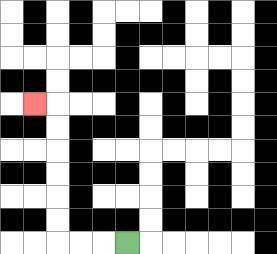{'start': '[5, 10]', 'end': '[1, 4]', 'path_directions': 'L,L,L,U,U,U,U,U,U,L', 'path_coordinates': '[[5, 10], [4, 10], [3, 10], [2, 10], [2, 9], [2, 8], [2, 7], [2, 6], [2, 5], [2, 4], [1, 4]]'}